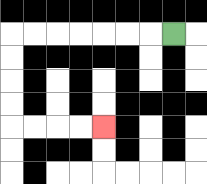{'start': '[7, 1]', 'end': '[4, 5]', 'path_directions': 'L,L,L,L,L,L,L,D,D,D,D,R,R,R,R', 'path_coordinates': '[[7, 1], [6, 1], [5, 1], [4, 1], [3, 1], [2, 1], [1, 1], [0, 1], [0, 2], [0, 3], [0, 4], [0, 5], [1, 5], [2, 5], [3, 5], [4, 5]]'}